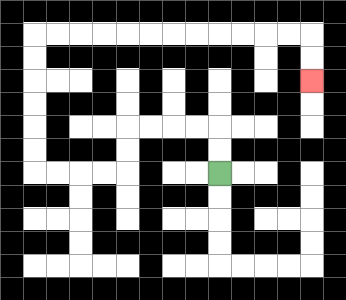{'start': '[9, 7]', 'end': '[13, 3]', 'path_directions': 'U,U,L,L,L,L,D,D,L,L,L,L,U,U,U,U,U,U,R,R,R,R,R,R,R,R,R,R,R,R,D,D', 'path_coordinates': '[[9, 7], [9, 6], [9, 5], [8, 5], [7, 5], [6, 5], [5, 5], [5, 6], [5, 7], [4, 7], [3, 7], [2, 7], [1, 7], [1, 6], [1, 5], [1, 4], [1, 3], [1, 2], [1, 1], [2, 1], [3, 1], [4, 1], [5, 1], [6, 1], [7, 1], [8, 1], [9, 1], [10, 1], [11, 1], [12, 1], [13, 1], [13, 2], [13, 3]]'}